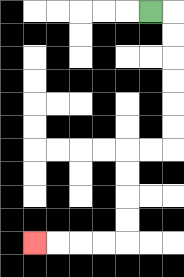{'start': '[6, 0]', 'end': '[1, 10]', 'path_directions': 'R,D,D,D,D,D,D,L,L,D,D,D,D,L,L,L,L', 'path_coordinates': '[[6, 0], [7, 0], [7, 1], [7, 2], [7, 3], [7, 4], [7, 5], [7, 6], [6, 6], [5, 6], [5, 7], [5, 8], [5, 9], [5, 10], [4, 10], [3, 10], [2, 10], [1, 10]]'}